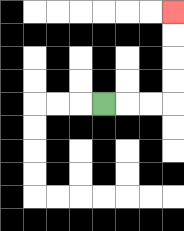{'start': '[4, 4]', 'end': '[7, 0]', 'path_directions': 'R,R,R,U,U,U,U', 'path_coordinates': '[[4, 4], [5, 4], [6, 4], [7, 4], [7, 3], [7, 2], [7, 1], [7, 0]]'}